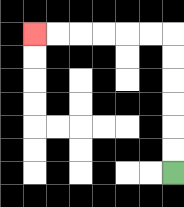{'start': '[7, 7]', 'end': '[1, 1]', 'path_directions': 'U,U,U,U,U,U,L,L,L,L,L,L', 'path_coordinates': '[[7, 7], [7, 6], [7, 5], [7, 4], [7, 3], [7, 2], [7, 1], [6, 1], [5, 1], [4, 1], [3, 1], [2, 1], [1, 1]]'}